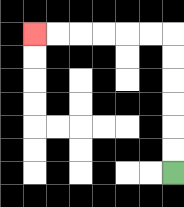{'start': '[7, 7]', 'end': '[1, 1]', 'path_directions': 'U,U,U,U,U,U,L,L,L,L,L,L', 'path_coordinates': '[[7, 7], [7, 6], [7, 5], [7, 4], [7, 3], [7, 2], [7, 1], [6, 1], [5, 1], [4, 1], [3, 1], [2, 1], [1, 1]]'}